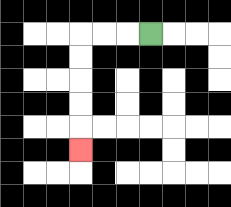{'start': '[6, 1]', 'end': '[3, 6]', 'path_directions': 'L,L,L,D,D,D,D,D', 'path_coordinates': '[[6, 1], [5, 1], [4, 1], [3, 1], [3, 2], [3, 3], [3, 4], [3, 5], [3, 6]]'}